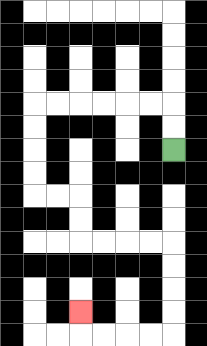{'start': '[7, 6]', 'end': '[3, 13]', 'path_directions': 'U,U,L,L,L,L,L,L,D,D,D,D,R,R,D,D,R,R,R,R,D,D,D,D,L,L,L,L,U', 'path_coordinates': '[[7, 6], [7, 5], [7, 4], [6, 4], [5, 4], [4, 4], [3, 4], [2, 4], [1, 4], [1, 5], [1, 6], [1, 7], [1, 8], [2, 8], [3, 8], [3, 9], [3, 10], [4, 10], [5, 10], [6, 10], [7, 10], [7, 11], [7, 12], [7, 13], [7, 14], [6, 14], [5, 14], [4, 14], [3, 14], [3, 13]]'}